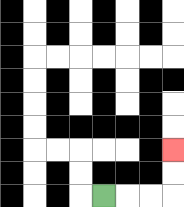{'start': '[4, 8]', 'end': '[7, 6]', 'path_directions': 'R,R,R,U,U', 'path_coordinates': '[[4, 8], [5, 8], [6, 8], [7, 8], [7, 7], [7, 6]]'}